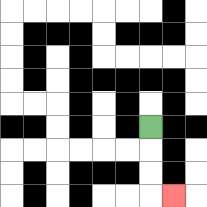{'start': '[6, 5]', 'end': '[7, 8]', 'path_directions': 'D,D,D,R', 'path_coordinates': '[[6, 5], [6, 6], [6, 7], [6, 8], [7, 8]]'}